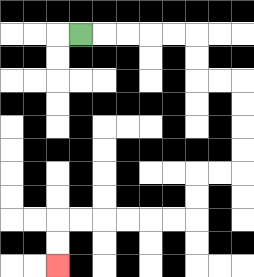{'start': '[3, 1]', 'end': '[2, 11]', 'path_directions': 'R,R,R,R,R,D,D,R,R,D,D,D,D,L,L,D,D,L,L,L,L,L,L,D,D', 'path_coordinates': '[[3, 1], [4, 1], [5, 1], [6, 1], [7, 1], [8, 1], [8, 2], [8, 3], [9, 3], [10, 3], [10, 4], [10, 5], [10, 6], [10, 7], [9, 7], [8, 7], [8, 8], [8, 9], [7, 9], [6, 9], [5, 9], [4, 9], [3, 9], [2, 9], [2, 10], [2, 11]]'}